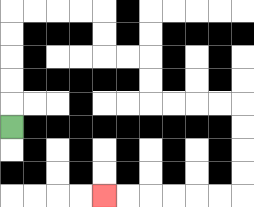{'start': '[0, 5]', 'end': '[4, 8]', 'path_directions': 'U,U,U,U,U,R,R,R,R,D,D,R,R,D,D,R,R,R,R,D,D,D,D,L,L,L,L,L,L', 'path_coordinates': '[[0, 5], [0, 4], [0, 3], [0, 2], [0, 1], [0, 0], [1, 0], [2, 0], [3, 0], [4, 0], [4, 1], [4, 2], [5, 2], [6, 2], [6, 3], [6, 4], [7, 4], [8, 4], [9, 4], [10, 4], [10, 5], [10, 6], [10, 7], [10, 8], [9, 8], [8, 8], [7, 8], [6, 8], [5, 8], [4, 8]]'}